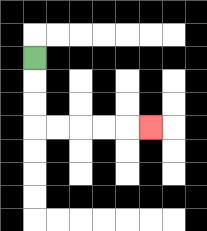{'start': '[1, 2]', 'end': '[6, 5]', 'path_directions': 'D,D,D,R,R,R,R,R', 'path_coordinates': '[[1, 2], [1, 3], [1, 4], [1, 5], [2, 5], [3, 5], [4, 5], [5, 5], [6, 5]]'}